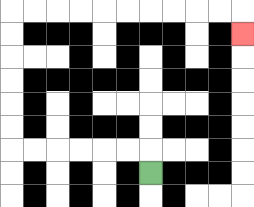{'start': '[6, 7]', 'end': '[10, 1]', 'path_directions': 'U,L,L,L,L,L,L,U,U,U,U,U,U,R,R,R,R,R,R,R,R,R,R,D', 'path_coordinates': '[[6, 7], [6, 6], [5, 6], [4, 6], [3, 6], [2, 6], [1, 6], [0, 6], [0, 5], [0, 4], [0, 3], [0, 2], [0, 1], [0, 0], [1, 0], [2, 0], [3, 0], [4, 0], [5, 0], [6, 0], [7, 0], [8, 0], [9, 0], [10, 0], [10, 1]]'}